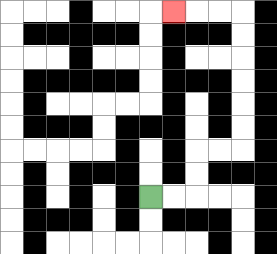{'start': '[6, 8]', 'end': '[7, 0]', 'path_directions': 'R,R,U,U,R,R,U,U,U,U,U,U,L,L,L', 'path_coordinates': '[[6, 8], [7, 8], [8, 8], [8, 7], [8, 6], [9, 6], [10, 6], [10, 5], [10, 4], [10, 3], [10, 2], [10, 1], [10, 0], [9, 0], [8, 0], [7, 0]]'}